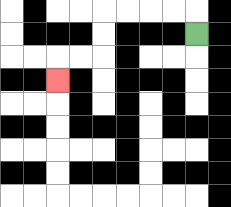{'start': '[8, 1]', 'end': '[2, 3]', 'path_directions': 'U,L,L,L,L,D,D,L,L,D', 'path_coordinates': '[[8, 1], [8, 0], [7, 0], [6, 0], [5, 0], [4, 0], [4, 1], [4, 2], [3, 2], [2, 2], [2, 3]]'}